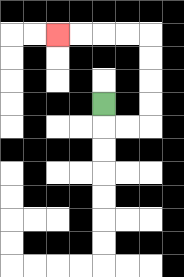{'start': '[4, 4]', 'end': '[2, 1]', 'path_directions': 'D,R,R,U,U,U,U,L,L,L,L', 'path_coordinates': '[[4, 4], [4, 5], [5, 5], [6, 5], [6, 4], [6, 3], [6, 2], [6, 1], [5, 1], [4, 1], [3, 1], [2, 1]]'}